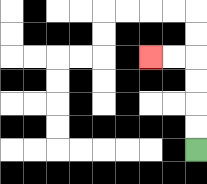{'start': '[8, 6]', 'end': '[6, 2]', 'path_directions': 'U,U,U,U,L,L', 'path_coordinates': '[[8, 6], [8, 5], [8, 4], [8, 3], [8, 2], [7, 2], [6, 2]]'}